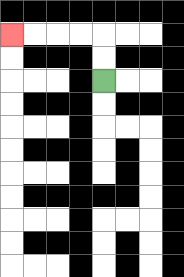{'start': '[4, 3]', 'end': '[0, 1]', 'path_directions': 'U,U,L,L,L,L', 'path_coordinates': '[[4, 3], [4, 2], [4, 1], [3, 1], [2, 1], [1, 1], [0, 1]]'}